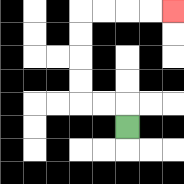{'start': '[5, 5]', 'end': '[7, 0]', 'path_directions': 'U,L,L,U,U,U,U,R,R,R,R', 'path_coordinates': '[[5, 5], [5, 4], [4, 4], [3, 4], [3, 3], [3, 2], [3, 1], [3, 0], [4, 0], [5, 0], [6, 0], [7, 0]]'}